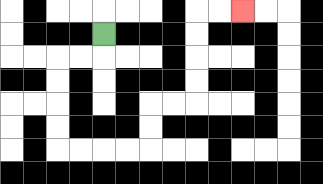{'start': '[4, 1]', 'end': '[10, 0]', 'path_directions': 'D,L,L,D,D,D,D,R,R,R,R,U,U,R,R,U,U,U,U,R,R', 'path_coordinates': '[[4, 1], [4, 2], [3, 2], [2, 2], [2, 3], [2, 4], [2, 5], [2, 6], [3, 6], [4, 6], [5, 6], [6, 6], [6, 5], [6, 4], [7, 4], [8, 4], [8, 3], [8, 2], [8, 1], [8, 0], [9, 0], [10, 0]]'}